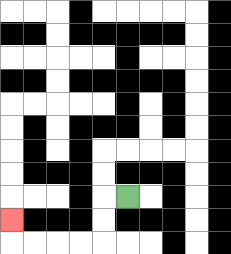{'start': '[5, 8]', 'end': '[0, 9]', 'path_directions': 'L,D,D,L,L,L,L,U', 'path_coordinates': '[[5, 8], [4, 8], [4, 9], [4, 10], [3, 10], [2, 10], [1, 10], [0, 10], [0, 9]]'}